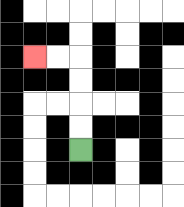{'start': '[3, 6]', 'end': '[1, 2]', 'path_directions': 'U,U,U,U,L,L', 'path_coordinates': '[[3, 6], [3, 5], [3, 4], [3, 3], [3, 2], [2, 2], [1, 2]]'}